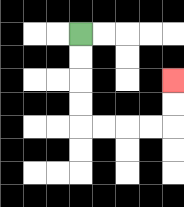{'start': '[3, 1]', 'end': '[7, 3]', 'path_directions': 'D,D,D,D,R,R,R,R,U,U', 'path_coordinates': '[[3, 1], [3, 2], [3, 3], [3, 4], [3, 5], [4, 5], [5, 5], [6, 5], [7, 5], [7, 4], [7, 3]]'}